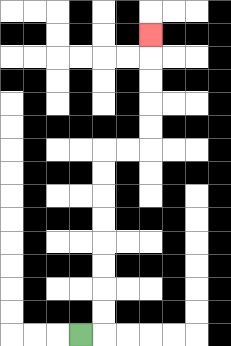{'start': '[3, 14]', 'end': '[6, 1]', 'path_directions': 'R,U,U,U,U,U,U,U,U,R,R,U,U,U,U,U', 'path_coordinates': '[[3, 14], [4, 14], [4, 13], [4, 12], [4, 11], [4, 10], [4, 9], [4, 8], [4, 7], [4, 6], [5, 6], [6, 6], [6, 5], [6, 4], [6, 3], [6, 2], [6, 1]]'}